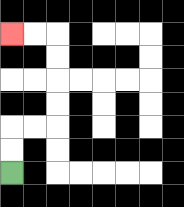{'start': '[0, 7]', 'end': '[0, 1]', 'path_directions': 'U,U,R,R,U,U,U,U,L,L', 'path_coordinates': '[[0, 7], [0, 6], [0, 5], [1, 5], [2, 5], [2, 4], [2, 3], [2, 2], [2, 1], [1, 1], [0, 1]]'}